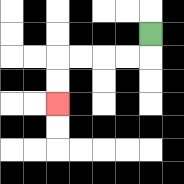{'start': '[6, 1]', 'end': '[2, 4]', 'path_directions': 'D,L,L,L,L,D,D', 'path_coordinates': '[[6, 1], [6, 2], [5, 2], [4, 2], [3, 2], [2, 2], [2, 3], [2, 4]]'}